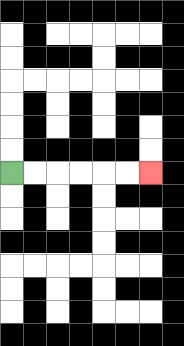{'start': '[0, 7]', 'end': '[6, 7]', 'path_directions': 'R,R,R,R,R,R', 'path_coordinates': '[[0, 7], [1, 7], [2, 7], [3, 7], [4, 7], [5, 7], [6, 7]]'}